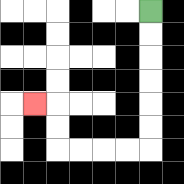{'start': '[6, 0]', 'end': '[1, 4]', 'path_directions': 'D,D,D,D,D,D,L,L,L,L,U,U,L', 'path_coordinates': '[[6, 0], [6, 1], [6, 2], [6, 3], [6, 4], [6, 5], [6, 6], [5, 6], [4, 6], [3, 6], [2, 6], [2, 5], [2, 4], [1, 4]]'}